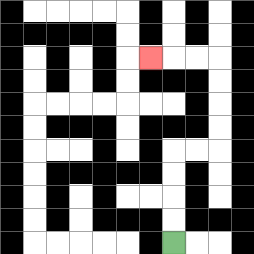{'start': '[7, 10]', 'end': '[6, 2]', 'path_directions': 'U,U,U,U,R,R,U,U,U,U,L,L,L', 'path_coordinates': '[[7, 10], [7, 9], [7, 8], [7, 7], [7, 6], [8, 6], [9, 6], [9, 5], [9, 4], [9, 3], [9, 2], [8, 2], [7, 2], [6, 2]]'}